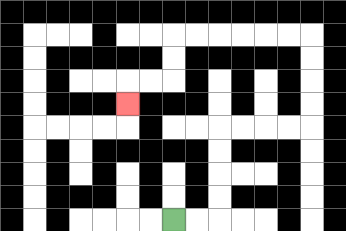{'start': '[7, 9]', 'end': '[5, 4]', 'path_directions': 'R,R,U,U,U,U,R,R,R,R,U,U,U,U,L,L,L,L,L,L,D,D,L,L,D', 'path_coordinates': '[[7, 9], [8, 9], [9, 9], [9, 8], [9, 7], [9, 6], [9, 5], [10, 5], [11, 5], [12, 5], [13, 5], [13, 4], [13, 3], [13, 2], [13, 1], [12, 1], [11, 1], [10, 1], [9, 1], [8, 1], [7, 1], [7, 2], [7, 3], [6, 3], [5, 3], [5, 4]]'}